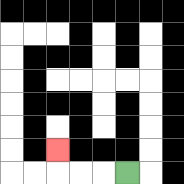{'start': '[5, 7]', 'end': '[2, 6]', 'path_directions': 'L,L,L,U', 'path_coordinates': '[[5, 7], [4, 7], [3, 7], [2, 7], [2, 6]]'}